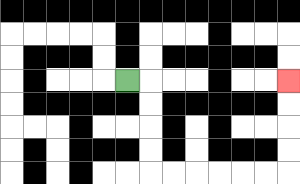{'start': '[5, 3]', 'end': '[12, 3]', 'path_directions': 'R,D,D,D,D,R,R,R,R,R,R,U,U,U,U', 'path_coordinates': '[[5, 3], [6, 3], [6, 4], [6, 5], [6, 6], [6, 7], [7, 7], [8, 7], [9, 7], [10, 7], [11, 7], [12, 7], [12, 6], [12, 5], [12, 4], [12, 3]]'}